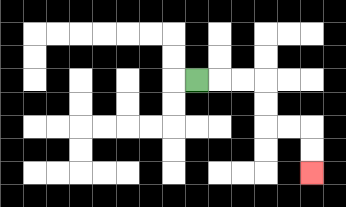{'start': '[8, 3]', 'end': '[13, 7]', 'path_directions': 'R,R,R,D,D,R,R,D,D', 'path_coordinates': '[[8, 3], [9, 3], [10, 3], [11, 3], [11, 4], [11, 5], [12, 5], [13, 5], [13, 6], [13, 7]]'}